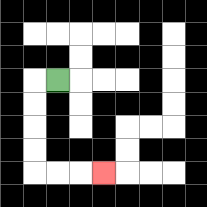{'start': '[2, 3]', 'end': '[4, 7]', 'path_directions': 'L,D,D,D,D,R,R,R', 'path_coordinates': '[[2, 3], [1, 3], [1, 4], [1, 5], [1, 6], [1, 7], [2, 7], [3, 7], [4, 7]]'}